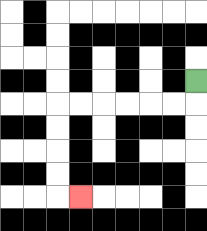{'start': '[8, 3]', 'end': '[3, 8]', 'path_directions': 'D,L,L,L,L,L,L,D,D,D,D,R', 'path_coordinates': '[[8, 3], [8, 4], [7, 4], [6, 4], [5, 4], [4, 4], [3, 4], [2, 4], [2, 5], [2, 6], [2, 7], [2, 8], [3, 8]]'}